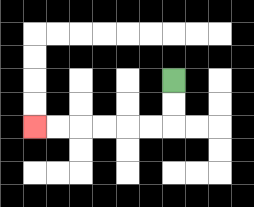{'start': '[7, 3]', 'end': '[1, 5]', 'path_directions': 'D,D,L,L,L,L,L,L', 'path_coordinates': '[[7, 3], [7, 4], [7, 5], [6, 5], [5, 5], [4, 5], [3, 5], [2, 5], [1, 5]]'}